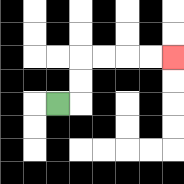{'start': '[2, 4]', 'end': '[7, 2]', 'path_directions': 'R,U,U,R,R,R,R', 'path_coordinates': '[[2, 4], [3, 4], [3, 3], [3, 2], [4, 2], [5, 2], [6, 2], [7, 2]]'}